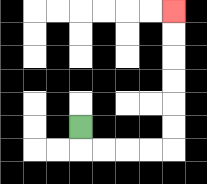{'start': '[3, 5]', 'end': '[7, 0]', 'path_directions': 'D,R,R,R,R,U,U,U,U,U,U', 'path_coordinates': '[[3, 5], [3, 6], [4, 6], [5, 6], [6, 6], [7, 6], [7, 5], [7, 4], [7, 3], [7, 2], [7, 1], [7, 0]]'}